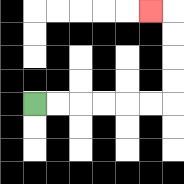{'start': '[1, 4]', 'end': '[6, 0]', 'path_directions': 'R,R,R,R,R,R,U,U,U,U,L', 'path_coordinates': '[[1, 4], [2, 4], [3, 4], [4, 4], [5, 4], [6, 4], [7, 4], [7, 3], [7, 2], [7, 1], [7, 0], [6, 0]]'}